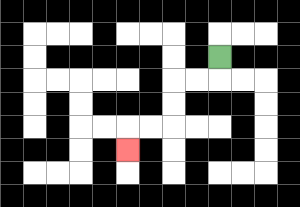{'start': '[9, 2]', 'end': '[5, 6]', 'path_directions': 'D,L,L,D,D,L,L,D', 'path_coordinates': '[[9, 2], [9, 3], [8, 3], [7, 3], [7, 4], [7, 5], [6, 5], [5, 5], [5, 6]]'}